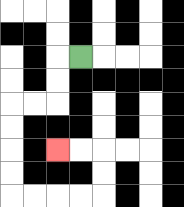{'start': '[3, 2]', 'end': '[2, 6]', 'path_directions': 'L,D,D,L,L,D,D,D,D,R,R,R,R,U,U,L,L', 'path_coordinates': '[[3, 2], [2, 2], [2, 3], [2, 4], [1, 4], [0, 4], [0, 5], [0, 6], [0, 7], [0, 8], [1, 8], [2, 8], [3, 8], [4, 8], [4, 7], [4, 6], [3, 6], [2, 6]]'}